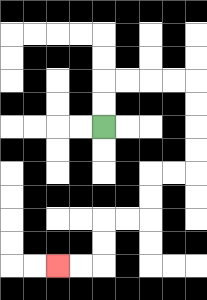{'start': '[4, 5]', 'end': '[2, 11]', 'path_directions': 'U,U,R,R,R,R,D,D,D,D,L,L,D,D,L,L,D,D,L,L', 'path_coordinates': '[[4, 5], [4, 4], [4, 3], [5, 3], [6, 3], [7, 3], [8, 3], [8, 4], [8, 5], [8, 6], [8, 7], [7, 7], [6, 7], [6, 8], [6, 9], [5, 9], [4, 9], [4, 10], [4, 11], [3, 11], [2, 11]]'}